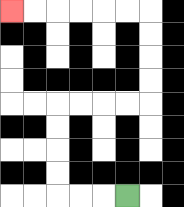{'start': '[5, 8]', 'end': '[0, 0]', 'path_directions': 'L,L,L,U,U,U,U,R,R,R,R,U,U,U,U,L,L,L,L,L,L', 'path_coordinates': '[[5, 8], [4, 8], [3, 8], [2, 8], [2, 7], [2, 6], [2, 5], [2, 4], [3, 4], [4, 4], [5, 4], [6, 4], [6, 3], [6, 2], [6, 1], [6, 0], [5, 0], [4, 0], [3, 0], [2, 0], [1, 0], [0, 0]]'}